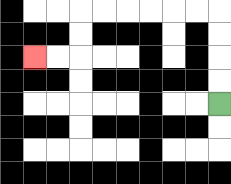{'start': '[9, 4]', 'end': '[1, 2]', 'path_directions': 'U,U,U,U,L,L,L,L,L,L,D,D,L,L', 'path_coordinates': '[[9, 4], [9, 3], [9, 2], [9, 1], [9, 0], [8, 0], [7, 0], [6, 0], [5, 0], [4, 0], [3, 0], [3, 1], [3, 2], [2, 2], [1, 2]]'}